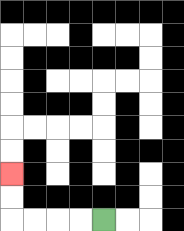{'start': '[4, 9]', 'end': '[0, 7]', 'path_directions': 'L,L,L,L,U,U', 'path_coordinates': '[[4, 9], [3, 9], [2, 9], [1, 9], [0, 9], [0, 8], [0, 7]]'}